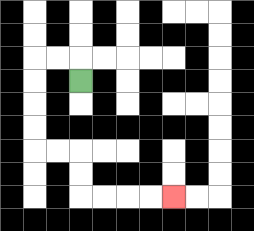{'start': '[3, 3]', 'end': '[7, 8]', 'path_directions': 'U,L,L,D,D,D,D,R,R,D,D,R,R,R,R', 'path_coordinates': '[[3, 3], [3, 2], [2, 2], [1, 2], [1, 3], [1, 4], [1, 5], [1, 6], [2, 6], [3, 6], [3, 7], [3, 8], [4, 8], [5, 8], [6, 8], [7, 8]]'}